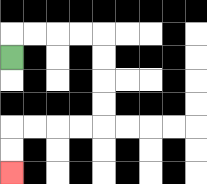{'start': '[0, 2]', 'end': '[0, 7]', 'path_directions': 'U,R,R,R,R,D,D,D,D,L,L,L,L,D,D', 'path_coordinates': '[[0, 2], [0, 1], [1, 1], [2, 1], [3, 1], [4, 1], [4, 2], [4, 3], [4, 4], [4, 5], [3, 5], [2, 5], [1, 5], [0, 5], [0, 6], [0, 7]]'}